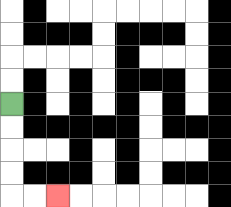{'start': '[0, 4]', 'end': '[2, 8]', 'path_directions': 'D,D,D,D,R,R', 'path_coordinates': '[[0, 4], [0, 5], [0, 6], [0, 7], [0, 8], [1, 8], [2, 8]]'}